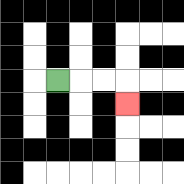{'start': '[2, 3]', 'end': '[5, 4]', 'path_directions': 'R,R,R,D', 'path_coordinates': '[[2, 3], [3, 3], [4, 3], [5, 3], [5, 4]]'}